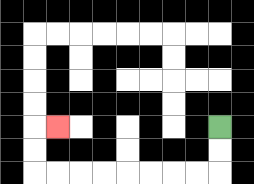{'start': '[9, 5]', 'end': '[2, 5]', 'path_directions': 'D,D,L,L,L,L,L,L,L,L,U,U,R', 'path_coordinates': '[[9, 5], [9, 6], [9, 7], [8, 7], [7, 7], [6, 7], [5, 7], [4, 7], [3, 7], [2, 7], [1, 7], [1, 6], [1, 5], [2, 5]]'}